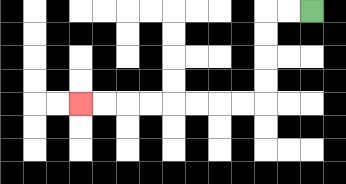{'start': '[13, 0]', 'end': '[3, 4]', 'path_directions': 'L,L,D,D,D,D,L,L,L,L,L,L,L,L', 'path_coordinates': '[[13, 0], [12, 0], [11, 0], [11, 1], [11, 2], [11, 3], [11, 4], [10, 4], [9, 4], [8, 4], [7, 4], [6, 4], [5, 4], [4, 4], [3, 4]]'}